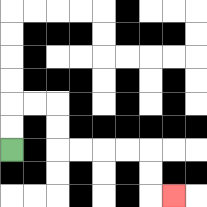{'start': '[0, 6]', 'end': '[7, 8]', 'path_directions': 'U,U,R,R,D,D,R,R,R,R,D,D,R', 'path_coordinates': '[[0, 6], [0, 5], [0, 4], [1, 4], [2, 4], [2, 5], [2, 6], [3, 6], [4, 6], [5, 6], [6, 6], [6, 7], [6, 8], [7, 8]]'}